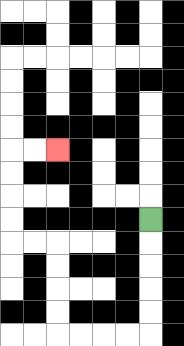{'start': '[6, 9]', 'end': '[2, 6]', 'path_directions': 'D,D,D,D,D,L,L,L,L,U,U,U,U,L,L,U,U,U,U,R,R', 'path_coordinates': '[[6, 9], [6, 10], [6, 11], [6, 12], [6, 13], [6, 14], [5, 14], [4, 14], [3, 14], [2, 14], [2, 13], [2, 12], [2, 11], [2, 10], [1, 10], [0, 10], [0, 9], [0, 8], [0, 7], [0, 6], [1, 6], [2, 6]]'}